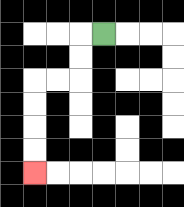{'start': '[4, 1]', 'end': '[1, 7]', 'path_directions': 'L,D,D,L,L,D,D,D,D', 'path_coordinates': '[[4, 1], [3, 1], [3, 2], [3, 3], [2, 3], [1, 3], [1, 4], [1, 5], [1, 6], [1, 7]]'}